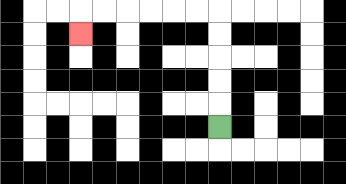{'start': '[9, 5]', 'end': '[3, 1]', 'path_directions': 'U,U,U,U,U,L,L,L,L,L,L,D', 'path_coordinates': '[[9, 5], [9, 4], [9, 3], [9, 2], [9, 1], [9, 0], [8, 0], [7, 0], [6, 0], [5, 0], [4, 0], [3, 0], [3, 1]]'}